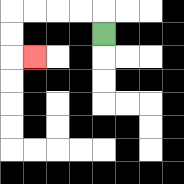{'start': '[4, 1]', 'end': '[1, 2]', 'path_directions': 'U,L,L,L,L,D,D,R', 'path_coordinates': '[[4, 1], [4, 0], [3, 0], [2, 0], [1, 0], [0, 0], [0, 1], [0, 2], [1, 2]]'}